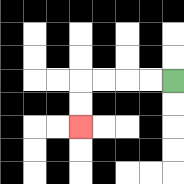{'start': '[7, 3]', 'end': '[3, 5]', 'path_directions': 'L,L,L,L,D,D', 'path_coordinates': '[[7, 3], [6, 3], [5, 3], [4, 3], [3, 3], [3, 4], [3, 5]]'}